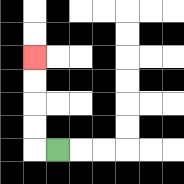{'start': '[2, 6]', 'end': '[1, 2]', 'path_directions': 'L,U,U,U,U', 'path_coordinates': '[[2, 6], [1, 6], [1, 5], [1, 4], [1, 3], [1, 2]]'}